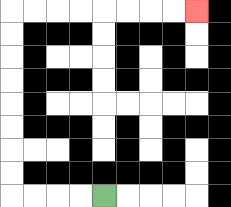{'start': '[4, 8]', 'end': '[8, 0]', 'path_directions': 'L,L,L,L,U,U,U,U,U,U,U,U,R,R,R,R,R,R,R,R', 'path_coordinates': '[[4, 8], [3, 8], [2, 8], [1, 8], [0, 8], [0, 7], [0, 6], [0, 5], [0, 4], [0, 3], [0, 2], [0, 1], [0, 0], [1, 0], [2, 0], [3, 0], [4, 0], [5, 0], [6, 0], [7, 0], [8, 0]]'}